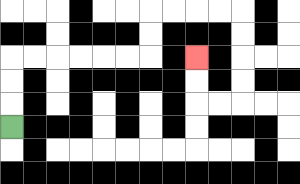{'start': '[0, 5]', 'end': '[8, 2]', 'path_directions': 'U,U,U,R,R,R,R,R,R,U,U,R,R,R,R,D,D,D,D,L,L,U,U', 'path_coordinates': '[[0, 5], [0, 4], [0, 3], [0, 2], [1, 2], [2, 2], [3, 2], [4, 2], [5, 2], [6, 2], [6, 1], [6, 0], [7, 0], [8, 0], [9, 0], [10, 0], [10, 1], [10, 2], [10, 3], [10, 4], [9, 4], [8, 4], [8, 3], [8, 2]]'}